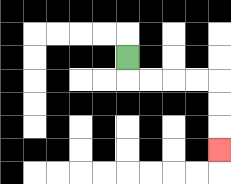{'start': '[5, 2]', 'end': '[9, 6]', 'path_directions': 'D,R,R,R,R,D,D,D', 'path_coordinates': '[[5, 2], [5, 3], [6, 3], [7, 3], [8, 3], [9, 3], [9, 4], [9, 5], [9, 6]]'}